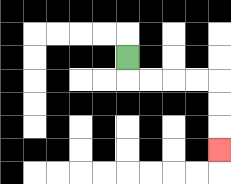{'start': '[5, 2]', 'end': '[9, 6]', 'path_directions': 'D,R,R,R,R,D,D,D', 'path_coordinates': '[[5, 2], [5, 3], [6, 3], [7, 3], [8, 3], [9, 3], [9, 4], [9, 5], [9, 6]]'}